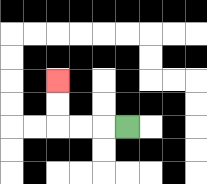{'start': '[5, 5]', 'end': '[2, 3]', 'path_directions': 'L,L,L,U,U', 'path_coordinates': '[[5, 5], [4, 5], [3, 5], [2, 5], [2, 4], [2, 3]]'}